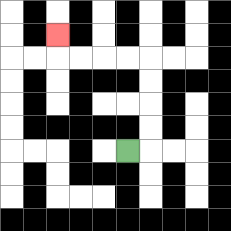{'start': '[5, 6]', 'end': '[2, 1]', 'path_directions': 'R,U,U,U,U,L,L,L,L,U', 'path_coordinates': '[[5, 6], [6, 6], [6, 5], [6, 4], [6, 3], [6, 2], [5, 2], [4, 2], [3, 2], [2, 2], [2, 1]]'}